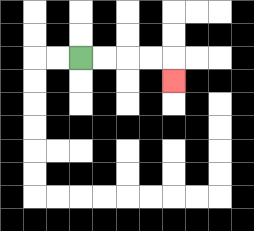{'start': '[3, 2]', 'end': '[7, 3]', 'path_directions': 'R,R,R,R,D', 'path_coordinates': '[[3, 2], [4, 2], [5, 2], [6, 2], [7, 2], [7, 3]]'}